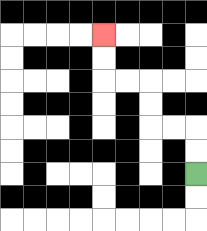{'start': '[8, 7]', 'end': '[4, 1]', 'path_directions': 'U,U,L,L,U,U,L,L,U,U', 'path_coordinates': '[[8, 7], [8, 6], [8, 5], [7, 5], [6, 5], [6, 4], [6, 3], [5, 3], [4, 3], [4, 2], [4, 1]]'}